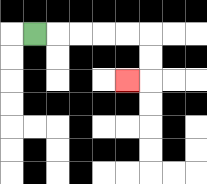{'start': '[1, 1]', 'end': '[5, 3]', 'path_directions': 'R,R,R,R,R,D,D,L', 'path_coordinates': '[[1, 1], [2, 1], [3, 1], [4, 1], [5, 1], [6, 1], [6, 2], [6, 3], [5, 3]]'}